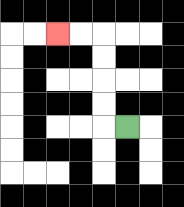{'start': '[5, 5]', 'end': '[2, 1]', 'path_directions': 'L,U,U,U,U,L,L', 'path_coordinates': '[[5, 5], [4, 5], [4, 4], [4, 3], [4, 2], [4, 1], [3, 1], [2, 1]]'}